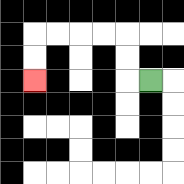{'start': '[6, 3]', 'end': '[1, 3]', 'path_directions': 'L,U,U,L,L,L,L,D,D', 'path_coordinates': '[[6, 3], [5, 3], [5, 2], [5, 1], [4, 1], [3, 1], [2, 1], [1, 1], [1, 2], [1, 3]]'}